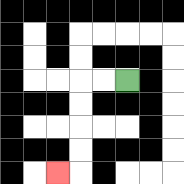{'start': '[5, 3]', 'end': '[2, 7]', 'path_directions': 'L,L,D,D,D,D,L', 'path_coordinates': '[[5, 3], [4, 3], [3, 3], [3, 4], [3, 5], [3, 6], [3, 7], [2, 7]]'}